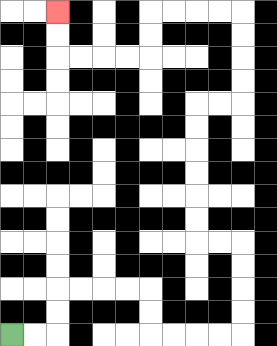{'start': '[0, 14]', 'end': '[2, 0]', 'path_directions': 'R,R,U,U,R,R,R,R,D,D,R,R,R,R,U,U,U,U,L,L,U,U,U,U,U,U,R,R,U,U,U,U,L,L,L,L,D,D,L,L,L,L,U,U', 'path_coordinates': '[[0, 14], [1, 14], [2, 14], [2, 13], [2, 12], [3, 12], [4, 12], [5, 12], [6, 12], [6, 13], [6, 14], [7, 14], [8, 14], [9, 14], [10, 14], [10, 13], [10, 12], [10, 11], [10, 10], [9, 10], [8, 10], [8, 9], [8, 8], [8, 7], [8, 6], [8, 5], [8, 4], [9, 4], [10, 4], [10, 3], [10, 2], [10, 1], [10, 0], [9, 0], [8, 0], [7, 0], [6, 0], [6, 1], [6, 2], [5, 2], [4, 2], [3, 2], [2, 2], [2, 1], [2, 0]]'}